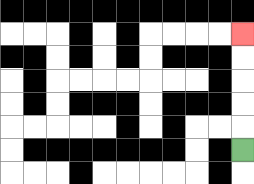{'start': '[10, 6]', 'end': '[10, 1]', 'path_directions': 'U,U,U,U,U', 'path_coordinates': '[[10, 6], [10, 5], [10, 4], [10, 3], [10, 2], [10, 1]]'}